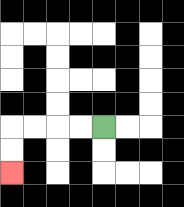{'start': '[4, 5]', 'end': '[0, 7]', 'path_directions': 'L,L,L,L,D,D', 'path_coordinates': '[[4, 5], [3, 5], [2, 5], [1, 5], [0, 5], [0, 6], [0, 7]]'}